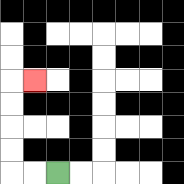{'start': '[2, 7]', 'end': '[1, 3]', 'path_directions': 'L,L,U,U,U,U,R', 'path_coordinates': '[[2, 7], [1, 7], [0, 7], [0, 6], [0, 5], [0, 4], [0, 3], [1, 3]]'}